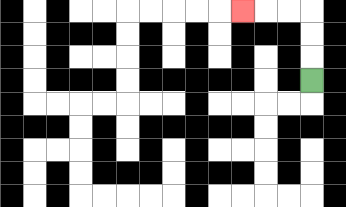{'start': '[13, 3]', 'end': '[10, 0]', 'path_directions': 'U,U,U,L,L,L', 'path_coordinates': '[[13, 3], [13, 2], [13, 1], [13, 0], [12, 0], [11, 0], [10, 0]]'}